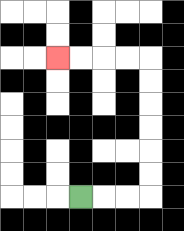{'start': '[3, 8]', 'end': '[2, 2]', 'path_directions': 'R,R,R,U,U,U,U,U,U,L,L,L,L', 'path_coordinates': '[[3, 8], [4, 8], [5, 8], [6, 8], [6, 7], [6, 6], [6, 5], [6, 4], [6, 3], [6, 2], [5, 2], [4, 2], [3, 2], [2, 2]]'}